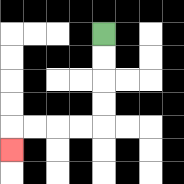{'start': '[4, 1]', 'end': '[0, 6]', 'path_directions': 'D,D,D,D,L,L,L,L,D', 'path_coordinates': '[[4, 1], [4, 2], [4, 3], [4, 4], [4, 5], [3, 5], [2, 5], [1, 5], [0, 5], [0, 6]]'}